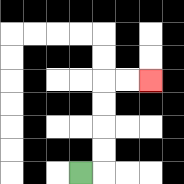{'start': '[3, 7]', 'end': '[6, 3]', 'path_directions': 'R,U,U,U,U,R,R', 'path_coordinates': '[[3, 7], [4, 7], [4, 6], [4, 5], [4, 4], [4, 3], [5, 3], [6, 3]]'}